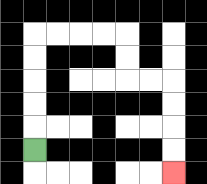{'start': '[1, 6]', 'end': '[7, 7]', 'path_directions': 'U,U,U,U,U,R,R,R,R,D,D,R,R,D,D,D,D', 'path_coordinates': '[[1, 6], [1, 5], [1, 4], [1, 3], [1, 2], [1, 1], [2, 1], [3, 1], [4, 1], [5, 1], [5, 2], [5, 3], [6, 3], [7, 3], [7, 4], [7, 5], [7, 6], [7, 7]]'}